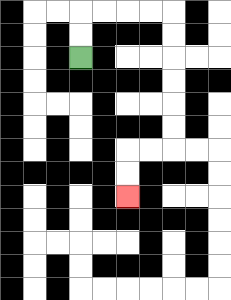{'start': '[3, 2]', 'end': '[5, 8]', 'path_directions': 'U,U,R,R,R,R,D,D,D,D,D,D,L,L,D,D', 'path_coordinates': '[[3, 2], [3, 1], [3, 0], [4, 0], [5, 0], [6, 0], [7, 0], [7, 1], [7, 2], [7, 3], [7, 4], [7, 5], [7, 6], [6, 6], [5, 6], [5, 7], [5, 8]]'}